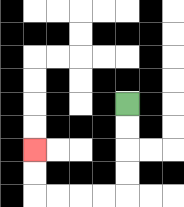{'start': '[5, 4]', 'end': '[1, 6]', 'path_directions': 'D,D,D,D,L,L,L,L,U,U', 'path_coordinates': '[[5, 4], [5, 5], [5, 6], [5, 7], [5, 8], [4, 8], [3, 8], [2, 8], [1, 8], [1, 7], [1, 6]]'}